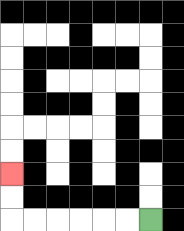{'start': '[6, 9]', 'end': '[0, 7]', 'path_directions': 'L,L,L,L,L,L,U,U', 'path_coordinates': '[[6, 9], [5, 9], [4, 9], [3, 9], [2, 9], [1, 9], [0, 9], [0, 8], [0, 7]]'}